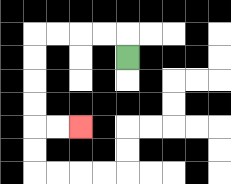{'start': '[5, 2]', 'end': '[3, 5]', 'path_directions': 'U,L,L,L,L,D,D,D,D,R,R', 'path_coordinates': '[[5, 2], [5, 1], [4, 1], [3, 1], [2, 1], [1, 1], [1, 2], [1, 3], [1, 4], [1, 5], [2, 5], [3, 5]]'}